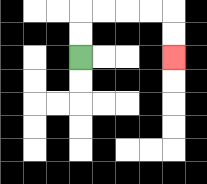{'start': '[3, 2]', 'end': '[7, 2]', 'path_directions': 'U,U,R,R,R,R,D,D', 'path_coordinates': '[[3, 2], [3, 1], [3, 0], [4, 0], [5, 0], [6, 0], [7, 0], [7, 1], [7, 2]]'}